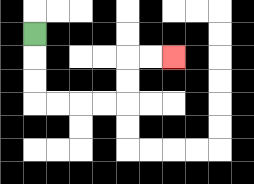{'start': '[1, 1]', 'end': '[7, 2]', 'path_directions': 'D,D,D,R,R,R,R,U,U,R,R', 'path_coordinates': '[[1, 1], [1, 2], [1, 3], [1, 4], [2, 4], [3, 4], [4, 4], [5, 4], [5, 3], [5, 2], [6, 2], [7, 2]]'}